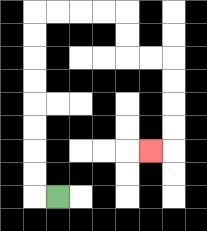{'start': '[2, 8]', 'end': '[6, 6]', 'path_directions': 'L,U,U,U,U,U,U,U,U,R,R,R,R,D,D,R,R,D,D,D,D,L', 'path_coordinates': '[[2, 8], [1, 8], [1, 7], [1, 6], [1, 5], [1, 4], [1, 3], [1, 2], [1, 1], [1, 0], [2, 0], [3, 0], [4, 0], [5, 0], [5, 1], [5, 2], [6, 2], [7, 2], [7, 3], [7, 4], [7, 5], [7, 6], [6, 6]]'}